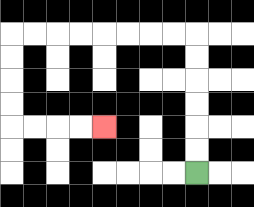{'start': '[8, 7]', 'end': '[4, 5]', 'path_directions': 'U,U,U,U,U,U,L,L,L,L,L,L,L,L,D,D,D,D,R,R,R,R', 'path_coordinates': '[[8, 7], [8, 6], [8, 5], [8, 4], [8, 3], [8, 2], [8, 1], [7, 1], [6, 1], [5, 1], [4, 1], [3, 1], [2, 1], [1, 1], [0, 1], [0, 2], [0, 3], [0, 4], [0, 5], [1, 5], [2, 5], [3, 5], [4, 5]]'}